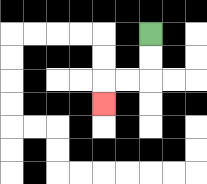{'start': '[6, 1]', 'end': '[4, 4]', 'path_directions': 'D,D,L,L,D', 'path_coordinates': '[[6, 1], [6, 2], [6, 3], [5, 3], [4, 3], [4, 4]]'}